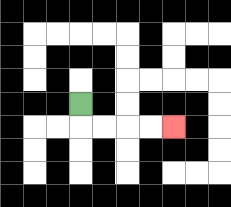{'start': '[3, 4]', 'end': '[7, 5]', 'path_directions': 'D,R,R,R,R', 'path_coordinates': '[[3, 4], [3, 5], [4, 5], [5, 5], [6, 5], [7, 5]]'}